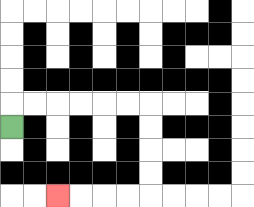{'start': '[0, 5]', 'end': '[2, 8]', 'path_directions': 'U,R,R,R,R,R,R,D,D,D,D,L,L,L,L', 'path_coordinates': '[[0, 5], [0, 4], [1, 4], [2, 4], [3, 4], [4, 4], [5, 4], [6, 4], [6, 5], [6, 6], [6, 7], [6, 8], [5, 8], [4, 8], [3, 8], [2, 8]]'}